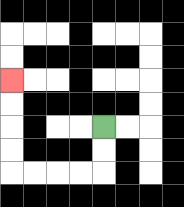{'start': '[4, 5]', 'end': '[0, 3]', 'path_directions': 'D,D,L,L,L,L,U,U,U,U', 'path_coordinates': '[[4, 5], [4, 6], [4, 7], [3, 7], [2, 7], [1, 7], [0, 7], [0, 6], [0, 5], [0, 4], [0, 3]]'}